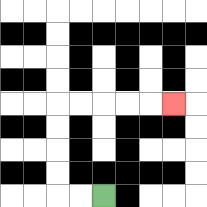{'start': '[4, 8]', 'end': '[7, 4]', 'path_directions': 'L,L,U,U,U,U,R,R,R,R,R', 'path_coordinates': '[[4, 8], [3, 8], [2, 8], [2, 7], [2, 6], [2, 5], [2, 4], [3, 4], [4, 4], [5, 4], [6, 4], [7, 4]]'}